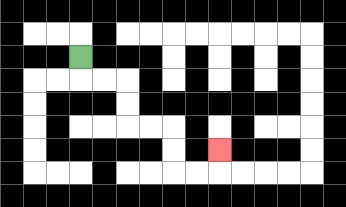{'start': '[3, 2]', 'end': '[9, 6]', 'path_directions': 'D,R,R,D,D,R,R,D,D,R,R,U', 'path_coordinates': '[[3, 2], [3, 3], [4, 3], [5, 3], [5, 4], [5, 5], [6, 5], [7, 5], [7, 6], [7, 7], [8, 7], [9, 7], [9, 6]]'}